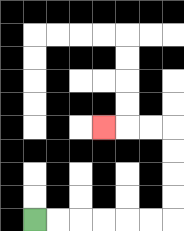{'start': '[1, 9]', 'end': '[4, 5]', 'path_directions': 'R,R,R,R,R,R,U,U,U,U,L,L,L', 'path_coordinates': '[[1, 9], [2, 9], [3, 9], [4, 9], [5, 9], [6, 9], [7, 9], [7, 8], [7, 7], [7, 6], [7, 5], [6, 5], [5, 5], [4, 5]]'}